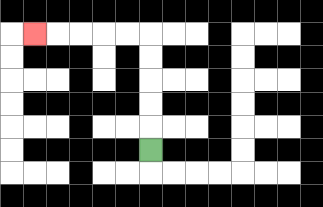{'start': '[6, 6]', 'end': '[1, 1]', 'path_directions': 'U,U,U,U,U,L,L,L,L,L', 'path_coordinates': '[[6, 6], [6, 5], [6, 4], [6, 3], [6, 2], [6, 1], [5, 1], [4, 1], [3, 1], [2, 1], [1, 1]]'}